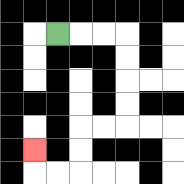{'start': '[2, 1]', 'end': '[1, 6]', 'path_directions': 'R,R,R,D,D,D,D,L,L,D,D,L,L,U', 'path_coordinates': '[[2, 1], [3, 1], [4, 1], [5, 1], [5, 2], [5, 3], [5, 4], [5, 5], [4, 5], [3, 5], [3, 6], [3, 7], [2, 7], [1, 7], [1, 6]]'}